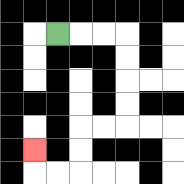{'start': '[2, 1]', 'end': '[1, 6]', 'path_directions': 'R,R,R,D,D,D,D,L,L,D,D,L,L,U', 'path_coordinates': '[[2, 1], [3, 1], [4, 1], [5, 1], [5, 2], [5, 3], [5, 4], [5, 5], [4, 5], [3, 5], [3, 6], [3, 7], [2, 7], [1, 7], [1, 6]]'}